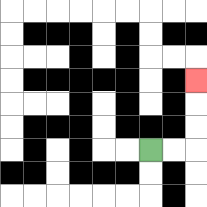{'start': '[6, 6]', 'end': '[8, 3]', 'path_directions': 'R,R,U,U,U', 'path_coordinates': '[[6, 6], [7, 6], [8, 6], [8, 5], [8, 4], [8, 3]]'}